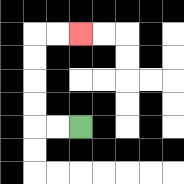{'start': '[3, 5]', 'end': '[3, 1]', 'path_directions': 'L,L,U,U,U,U,R,R', 'path_coordinates': '[[3, 5], [2, 5], [1, 5], [1, 4], [1, 3], [1, 2], [1, 1], [2, 1], [3, 1]]'}